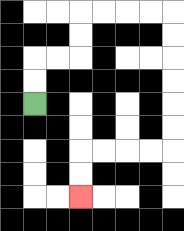{'start': '[1, 4]', 'end': '[3, 8]', 'path_directions': 'U,U,R,R,U,U,R,R,R,R,D,D,D,D,D,D,L,L,L,L,D,D', 'path_coordinates': '[[1, 4], [1, 3], [1, 2], [2, 2], [3, 2], [3, 1], [3, 0], [4, 0], [5, 0], [6, 0], [7, 0], [7, 1], [7, 2], [7, 3], [7, 4], [7, 5], [7, 6], [6, 6], [5, 6], [4, 6], [3, 6], [3, 7], [3, 8]]'}